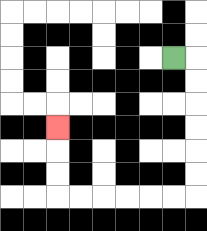{'start': '[7, 2]', 'end': '[2, 5]', 'path_directions': 'R,D,D,D,D,D,D,L,L,L,L,L,L,U,U,U', 'path_coordinates': '[[7, 2], [8, 2], [8, 3], [8, 4], [8, 5], [8, 6], [8, 7], [8, 8], [7, 8], [6, 8], [5, 8], [4, 8], [3, 8], [2, 8], [2, 7], [2, 6], [2, 5]]'}